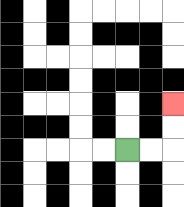{'start': '[5, 6]', 'end': '[7, 4]', 'path_directions': 'R,R,U,U', 'path_coordinates': '[[5, 6], [6, 6], [7, 6], [7, 5], [7, 4]]'}